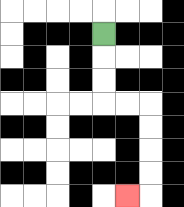{'start': '[4, 1]', 'end': '[5, 8]', 'path_directions': 'D,D,D,R,R,D,D,D,D,L', 'path_coordinates': '[[4, 1], [4, 2], [4, 3], [4, 4], [5, 4], [6, 4], [6, 5], [6, 6], [6, 7], [6, 8], [5, 8]]'}